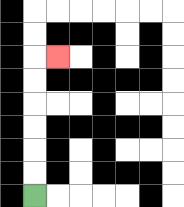{'start': '[1, 8]', 'end': '[2, 2]', 'path_directions': 'U,U,U,U,U,U,R', 'path_coordinates': '[[1, 8], [1, 7], [1, 6], [1, 5], [1, 4], [1, 3], [1, 2], [2, 2]]'}